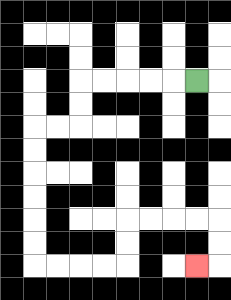{'start': '[8, 3]', 'end': '[8, 11]', 'path_directions': 'L,L,L,L,L,D,D,L,L,D,D,D,D,D,D,R,R,R,R,U,U,R,R,R,R,D,D,L', 'path_coordinates': '[[8, 3], [7, 3], [6, 3], [5, 3], [4, 3], [3, 3], [3, 4], [3, 5], [2, 5], [1, 5], [1, 6], [1, 7], [1, 8], [1, 9], [1, 10], [1, 11], [2, 11], [3, 11], [4, 11], [5, 11], [5, 10], [5, 9], [6, 9], [7, 9], [8, 9], [9, 9], [9, 10], [9, 11], [8, 11]]'}